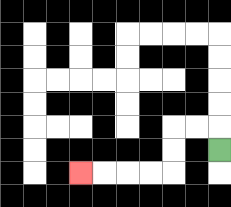{'start': '[9, 6]', 'end': '[3, 7]', 'path_directions': 'U,L,L,D,D,L,L,L,L', 'path_coordinates': '[[9, 6], [9, 5], [8, 5], [7, 5], [7, 6], [7, 7], [6, 7], [5, 7], [4, 7], [3, 7]]'}